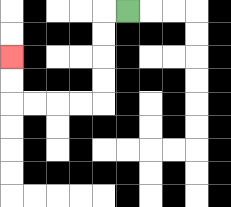{'start': '[5, 0]', 'end': '[0, 2]', 'path_directions': 'L,D,D,D,D,L,L,L,L,U,U', 'path_coordinates': '[[5, 0], [4, 0], [4, 1], [4, 2], [4, 3], [4, 4], [3, 4], [2, 4], [1, 4], [0, 4], [0, 3], [0, 2]]'}